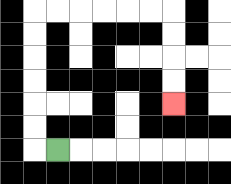{'start': '[2, 6]', 'end': '[7, 4]', 'path_directions': 'L,U,U,U,U,U,U,R,R,R,R,R,R,D,D,D,D', 'path_coordinates': '[[2, 6], [1, 6], [1, 5], [1, 4], [1, 3], [1, 2], [1, 1], [1, 0], [2, 0], [3, 0], [4, 0], [5, 0], [6, 0], [7, 0], [7, 1], [7, 2], [7, 3], [7, 4]]'}